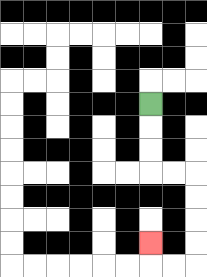{'start': '[6, 4]', 'end': '[6, 10]', 'path_directions': 'D,D,D,R,R,D,D,D,D,L,L,U', 'path_coordinates': '[[6, 4], [6, 5], [6, 6], [6, 7], [7, 7], [8, 7], [8, 8], [8, 9], [8, 10], [8, 11], [7, 11], [6, 11], [6, 10]]'}